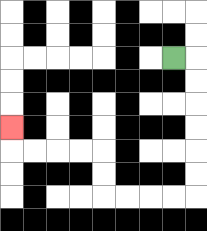{'start': '[7, 2]', 'end': '[0, 5]', 'path_directions': 'R,D,D,D,D,D,D,L,L,L,L,U,U,L,L,L,L,U', 'path_coordinates': '[[7, 2], [8, 2], [8, 3], [8, 4], [8, 5], [8, 6], [8, 7], [8, 8], [7, 8], [6, 8], [5, 8], [4, 8], [4, 7], [4, 6], [3, 6], [2, 6], [1, 6], [0, 6], [0, 5]]'}